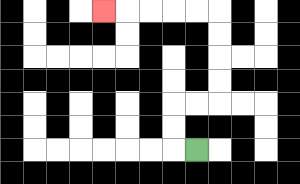{'start': '[8, 6]', 'end': '[4, 0]', 'path_directions': 'L,U,U,R,R,U,U,U,U,L,L,L,L,L', 'path_coordinates': '[[8, 6], [7, 6], [7, 5], [7, 4], [8, 4], [9, 4], [9, 3], [9, 2], [9, 1], [9, 0], [8, 0], [7, 0], [6, 0], [5, 0], [4, 0]]'}